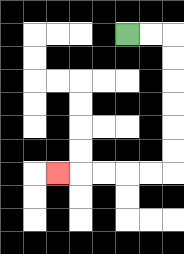{'start': '[5, 1]', 'end': '[2, 7]', 'path_directions': 'R,R,D,D,D,D,D,D,L,L,L,L,L', 'path_coordinates': '[[5, 1], [6, 1], [7, 1], [7, 2], [7, 3], [7, 4], [7, 5], [7, 6], [7, 7], [6, 7], [5, 7], [4, 7], [3, 7], [2, 7]]'}